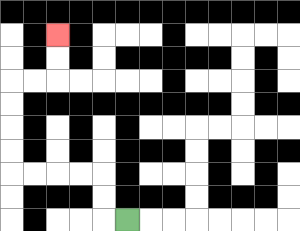{'start': '[5, 9]', 'end': '[2, 1]', 'path_directions': 'L,U,U,L,L,L,L,U,U,U,U,R,R,U,U', 'path_coordinates': '[[5, 9], [4, 9], [4, 8], [4, 7], [3, 7], [2, 7], [1, 7], [0, 7], [0, 6], [0, 5], [0, 4], [0, 3], [1, 3], [2, 3], [2, 2], [2, 1]]'}